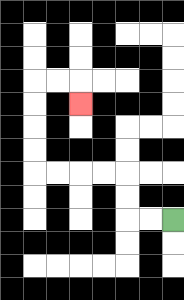{'start': '[7, 9]', 'end': '[3, 4]', 'path_directions': 'L,L,U,U,L,L,L,L,U,U,U,U,R,R,D', 'path_coordinates': '[[7, 9], [6, 9], [5, 9], [5, 8], [5, 7], [4, 7], [3, 7], [2, 7], [1, 7], [1, 6], [1, 5], [1, 4], [1, 3], [2, 3], [3, 3], [3, 4]]'}